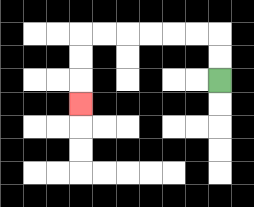{'start': '[9, 3]', 'end': '[3, 4]', 'path_directions': 'U,U,L,L,L,L,L,L,D,D,D', 'path_coordinates': '[[9, 3], [9, 2], [9, 1], [8, 1], [7, 1], [6, 1], [5, 1], [4, 1], [3, 1], [3, 2], [3, 3], [3, 4]]'}